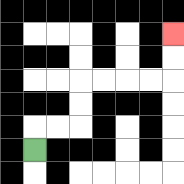{'start': '[1, 6]', 'end': '[7, 1]', 'path_directions': 'U,R,R,U,U,R,R,R,R,U,U', 'path_coordinates': '[[1, 6], [1, 5], [2, 5], [3, 5], [3, 4], [3, 3], [4, 3], [5, 3], [6, 3], [7, 3], [7, 2], [7, 1]]'}